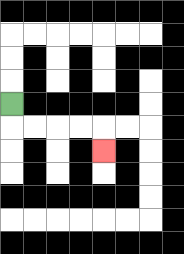{'start': '[0, 4]', 'end': '[4, 6]', 'path_directions': 'D,R,R,R,R,D', 'path_coordinates': '[[0, 4], [0, 5], [1, 5], [2, 5], [3, 5], [4, 5], [4, 6]]'}